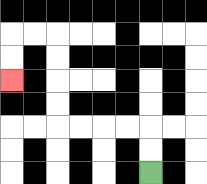{'start': '[6, 7]', 'end': '[0, 3]', 'path_directions': 'U,U,L,L,L,L,U,U,U,U,L,L,D,D', 'path_coordinates': '[[6, 7], [6, 6], [6, 5], [5, 5], [4, 5], [3, 5], [2, 5], [2, 4], [2, 3], [2, 2], [2, 1], [1, 1], [0, 1], [0, 2], [0, 3]]'}